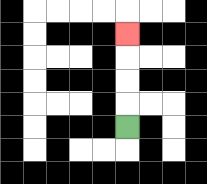{'start': '[5, 5]', 'end': '[5, 1]', 'path_directions': 'U,U,U,U', 'path_coordinates': '[[5, 5], [5, 4], [5, 3], [5, 2], [5, 1]]'}